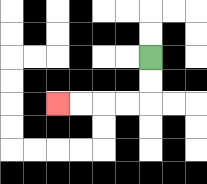{'start': '[6, 2]', 'end': '[2, 4]', 'path_directions': 'D,D,L,L,L,L', 'path_coordinates': '[[6, 2], [6, 3], [6, 4], [5, 4], [4, 4], [3, 4], [2, 4]]'}